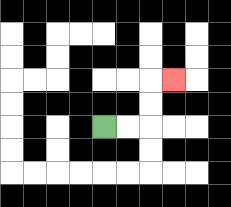{'start': '[4, 5]', 'end': '[7, 3]', 'path_directions': 'R,R,U,U,R', 'path_coordinates': '[[4, 5], [5, 5], [6, 5], [6, 4], [6, 3], [7, 3]]'}